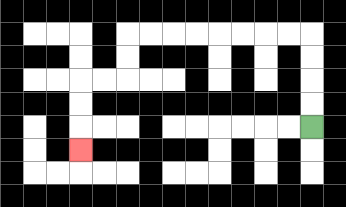{'start': '[13, 5]', 'end': '[3, 6]', 'path_directions': 'U,U,U,U,L,L,L,L,L,L,L,L,D,D,L,L,D,D,D', 'path_coordinates': '[[13, 5], [13, 4], [13, 3], [13, 2], [13, 1], [12, 1], [11, 1], [10, 1], [9, 1], [8, 1], [7, 1], [6, 1], [5, 1], [5, 2], [5, 3], [4, 3], [3, 3], [3, 4], [3, 5], [3, 6]]'}